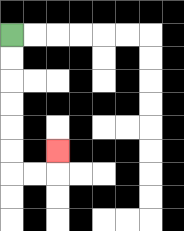{'start': '[0, 1]', 'end': '[2, 6]', 'path_directions': 'D,D,D,D,D,D,R,R,U', 'path_coordinates': '[[0, 1], [0, 2], [0, 3], [0, 4], [0, 5], [0, 6], [0, 7], [1, 7], [2, 7], [2, 6]]'}